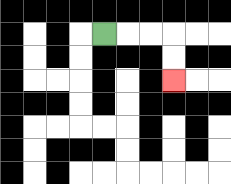{'start': '[4, 1]', 'end': '[7, 3]', 'path_directions': 'R,R,R,D,D', 'path_coordinates': '[[4, 1], [5, 1], [6, 1], [7, 1], [7, 2], [7, 3]]'}